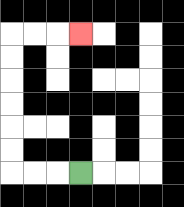{'start': '[3, 7]', 'end': '[3, 1]', 'path_directions': 'L,L,L,U,U,U,U,U,U,R,R,R', 'path_coordinates': '[[3, 7], [2, 7], [1, 7], [0, 7], [0, 6], [0, 5], [0, 4], [0, 3], [0, 2], [0, 1], [1, 1], [2, 1], [3, 1]]'}